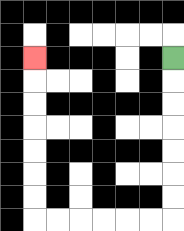{'start': '[7, 2]', 'end': '[1, 2]', 'path_directions': 'D,D,D,D,D,D,D,L,L,L,L,L,L,U,U,U,U,U,U,U', 'path_coordinates': '[[7, 2], [7, 3], [7, 4], [7, 5], [7, 6], [7, 7], [7, 8], [7, 9], [6, 9], [5, 9], [4, 9], [3, 9], [2, 9], [1, 9], [1, 8], [1, 7], [1, 6], [1, 5], [1, 4], [1, 3], [1, 2]]'}